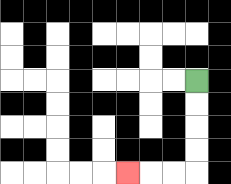{'start': '[8, 3]', 'end': '[5, 7]', 'path_directions': 'D,D,D,D,L,L,L', 'path_coordinates': '[[8, 3], [8, 4], [8, 5], [8, 6], [8, 7], [7, 7], [6, 7], [5, 7]]'}